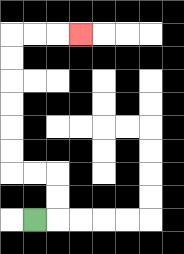{'start': '[1, 9]', 'end': '[3, 1]', 'path_directions': 'R,U,U,L,L,U,U,U,U,U,U,R,R,R', 'path_coordinates': '[[1, 9], [2, 9], [2, 8], [2, 7], [1, 7], [0, 7], [0, 6], [0, 5], [0, 4], [0, 3], [0, 2], [0, 1], [1, 1], [2, 1], [3, 1]]'}